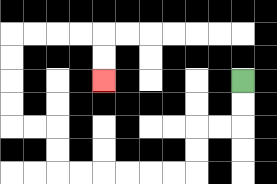{'start': '[10, 3]', 'end': '[4, 3]', 'path_directions': 'D,D,L,L,D,D,L,L,L,L,L,L,U,U,L,L,U,U,U,U,R,R,R,R,D,D', 'path_coordinates': '[[10, 3], [10, 4], [10, 5], [9, 5], [8, 5], [8, 6], [8, 7], [7, 7], [6, 7], [5, 7], [4, 7], [3, 7], [2, 7], [2, 6], [2, 5], [1, 5], [0, 5], [0, 4], [0, 3], [0, 2], [0, 1], [1, 1], [2, 1], [3, 1], [4, 1], [4, 2], [4, 3]]'}